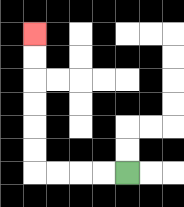{'start': '[5, 7]', 'end': '[1, 1]', 'path_directions': 'L,L,L,L,U,U,U,U,U,U', 'path_coordinates': '[[5, 7], [4, 7], [3, 7], [2, 7], [1, 7], [1, 6], [1, 5], [1, 4], [1, 3], [1, 2], [1, 1]]'}